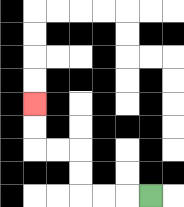{'start': '[6, 8]', 'end': '[1, 4]', 'path_directions': 'L,L,L,U,U,L,L,U,U', 'path_coordinates': '[[6, 8], [5, 8], [4, 8], [3, 8], [3, 7], [3, 6], [2, 6], [1, 6], [1, 5], [1, 4]]'}